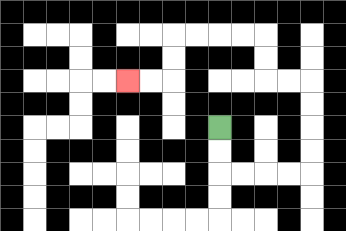{'start': '[9, 5]', 'end': '[5, 3]', 'path_directions': 'D,D,R,R,R,R,U,U,U,U,L,L,U,U,L,L,L,L,D,D,L,L', 'path_coordinates': '[[9, 5], [9, 6], [9, 7], [10, 7], [11, 7], [12, 7], [13, 7], [13, 6], [13, 5], [13, 4], [13, 3], [12, 3], [11, 3], [11, 2], [11, 1], [10, 1], [9, 1], [8, 1], [7, 1], [7, 2], [7, 3], [6, 3], [5, 3]]'}